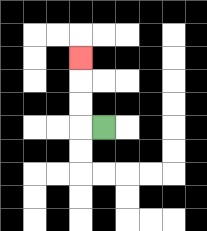{'start': '[4, 5]', 'end': '[3, 2]', 'path_directions': 'L,U,U,U', 'path_coordinates': '[[4, 5], [3, 5], [3, 4], [3, 3], [3, 2]]'}